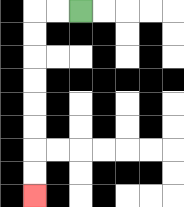{'start': '[3, 0]', 'end': '[1, 8]', 'path_directions': 'L,L,D,D,D,D,D,D,D,D', 'path_coordinates': '[[3, 0], [2, 0], [1, 0], [1, 1], [1, 2], [1, 3], [1, 4], [1, 5], [1, 6], [1, 7], [1, 8]]'}